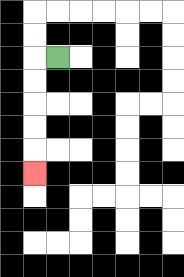{'start': '[2, 2]', 'end': '[1, 7]', 'path_directions': 'L,D,D,D,D,D', 'path_coordinates': '[[2, 2], [1, 2], [1, 3], [1, 4], [1, 5], [1, 6], [1, 7]]'}